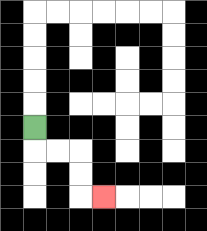{'start': '[1, 5]', 'end': '[4, 8]', 'path_directions': 'D,R,R,D,D,R', 'path_coordinates': '[[1, 5], [1, 6], [2, 6], [3, 6], [3, 7], [3, 8], [4, 8]]'}